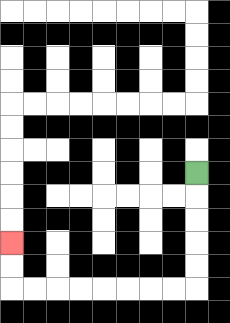{'start': '[8, 7]', 'end': '[0, 10]', 'path_directions': 'D,D,D,D,D,L,L,L,L,L,L,L,L,U,U', 'path_coordinates': '[[8, 7], [8, 8], [8, 9], [8, 10], [8, 11], [8, 12], [7, 12], [6, 12], [5, 12], [4, 12], [3, 12], [2, 12], [1, 12], [0, 12], [0, 11], [0, 10]]'}